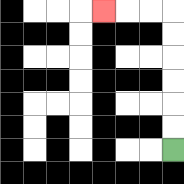{'start': '[7, 6]', 'end': '[4, 0]', 'path_directions': 'U,U,U,U,U,U,L,L,L', 'path_coordinates': '[[7, 6], [7, 5], [7, 4], [7, 3], [7, 2], [7, 1], [7, 0], [6, 0], [5, 0], [4, 0]]'}